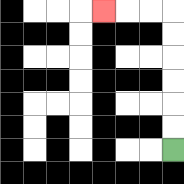{'start': '[7, 6]', 'end': '[4, 0]', 'path_directions': 'U,U,U,U,U,U,L,L,L', 'path_coordinates': '[[7, 6], [7, 5], [7, 4], [7, 3], [7, 2], [7, 1], [7, 0], [6, 0], [5, 0], [4, 0]]'}